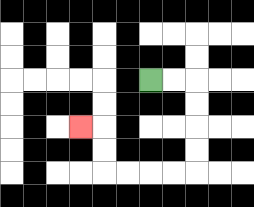{'start': '[6, 3]', 'end': '[3, 5]', 'path_directions': 'R,R,D,D,D,D,L,L,L,L,U,U,L', 'path_coordinates': '[[6, 3], [7, 3], [8, 3], [8, 4], [8, 5], [8, 6], [8, 7], [7, 7], [6, 7], [5, 7], [4, 7], [4, 6], [4, 5], [3, 5]]'}